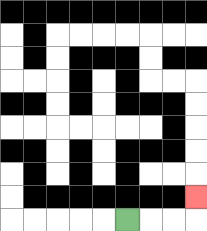{'start': '[5, 9]', 'end': '[8, 8]', 'path_directions': 'R,R,R,U', 'path_coordinates': '[[5, 9], [6, 9], [7, 9], [8, 9], [8, 8]]'}